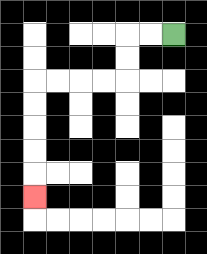{'start': '[7, 1]', 'end': '[1, 8]', 'path_directions': 'L,L,D,D,L,L,L,L,D,D,D,D,D', 'path_coordinates': '[[7, 1], [6, 1], [5, 1], [5, 2], [5, 3], [4, 3], [3, 3], [2, 3], [1, 3], [1, 4], [1, 5], [1, 6], [1, 7], [1, 8]]'}